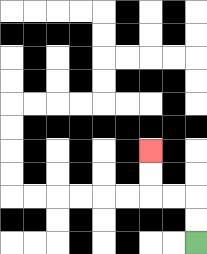{'start': '[8, 10]', 'end': '[6, 6]', 'path_directions': 'U,U,L,L,U,U', 'path_coordinates': '[[8, 10], [8, 9], [8, 8], [7, 8], [6, 8], [6, 7], [6, 6]]'}